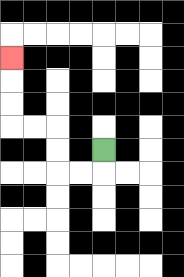{'start': '[4, 6]', 'end': '[0, 2]', 'path_directions': 'D,L,L,U,U,L,L,U,U,U', 'path_coordinates': '[[4, 6], [4, 7], [3, 7], [2, 7], [2, 6], [2, 5], [1, 5], [0, 5], [0, 4], [0, 3], [0, 2]]'}